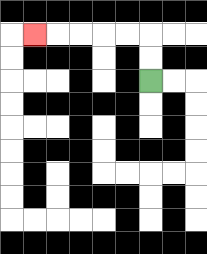{'start': '[6, 3]', 'end': '[1, 1]', 'path_directions': 'U,U,L,L,L,L,L', 'path_coordinates': '[[6, 3], [6, 2], [6, 1], [5, 1], [4, 1], [3, 1], [2, 1], [1, 1]]'}